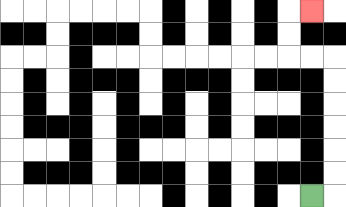{'start': '[13, 8]', 'end': '[13, 0]', 'path_directions': 'R,U,U,U,U,U,U,L,L,U,U,R', 'path_coordinates': '[[13, 8], [14, 8], [14, 7], [14, 6], [14, 5], [14, 4], [14, 3], [14, 2], [13, 2], [12, 2], [12, 1], [12, 0], [13, 0]]'}